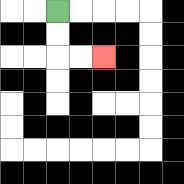{'start': '[2, 0]', 'end': '[4, 2]', 'path_directions': 'D,D,R,R', 'path_coordinates': '[[2, 0], [2, 1], [2, 2], [3, 2], [4, 2]]'}